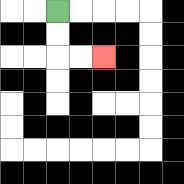{'start': '[2, 0]', 'end': '[4, 2]', 'path_directions': 'D,D,R,R', 'path_coordinates': '[[2, 0], [2, 1], [2, 2], [3, 2], [4, 2]]'}